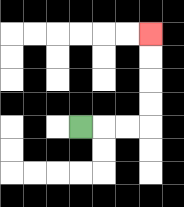{'start': '[3, 5]', 'end': '[6, 1]', 'path_directions': 'R,R,R,U,U,U,U', 'path_coordinates': '[[3, 5], [4, 5], [5, 5], [6, 5], [6, 4], [6, 3], [6, 2], [6, 1]]'}